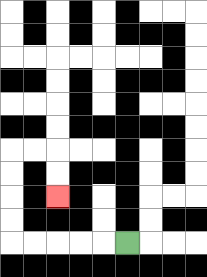{'start': '[5, 10]', 'end': '[2, 8]', 'path_directions': 'L,L,L,L,L,U,U,U,U,R,R,D,D', 'path_coordinates': '[[5, 10], [4, 10], [3, 10], [2, 10], [1, 10], [0, 10], [0, 9], [0, 8], [0, 7], [0, 6], [1, 6], [2, 6], [2, 7], [2, 8]]'}